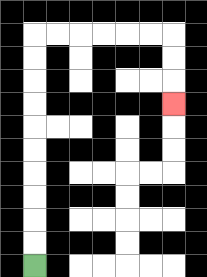{'start': '[1, 11]', 'end': '[7, 4]', 'path_directions': 'U,U,U,U,U,U,U,U,U,U,R,R,R,R,R,R,D,D,D', 'path_coordinates': '[[1, 11], [1, 10], [1, 9], [1, 8], [1, 7], [1, 6], [1, 5], [1, 4], [1, 3], [1, 2], [1, 1], [2, 1], [3, 1], [4, 1], [5, 1], [6, 1], [7, 1], [7, 2], [7, 3], [7, 4]]'}